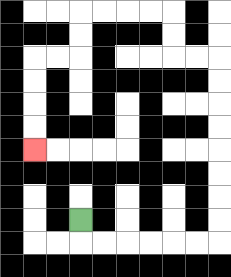{'start': '[3, 9]', 'end': '[1, 6]', 'path_directions': 'D,R,R,R,R,R,R,U,U,U,U,U,U,U,U,L,L,U,U,L,L,L,L,D,D,L,L,D,D,D,D', 'path_coordinates': '[[3, 9], [3, 10], [4, 10], [5, 10], [6, 10], [7, 10], [8, 10], [9, 10], [9, 9], [9, 8], [9, 7], [9, 6], [9, 5], [9, 4], [9, 3], [9, 2], [8, 2], [7, 2], [7, 1], [7, 0], [6, 0], [5, 0], [4, 0], [3, 0], [3, 1], [3, 2], [2, 2], [1, 2], [1, 3], [1, 4], [1, 5], [1, 6]]'}